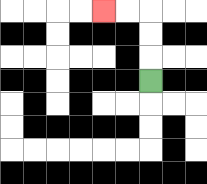{'start': '[6, 3]', 'end': '[4, 0]', 'path_directions': 'U,U,U,L,L', 'path_coordinates': '[[6, 3], [6, 2], [6, 1], [6, 0], [5, 0], [4, 0]]'}